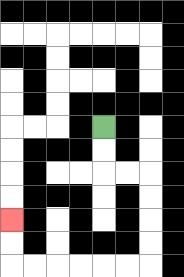{'start': '[4, 5]', 'end': '[0, 9]', 'path_directions': 'D,D,R,R,D,D,D,D,L,L,L,L,L,L,U,U', 'path_coordinates': '[[4, 5], [4, 6], [4, 7], [5, 7], [6, 7], [6, 8], [6, 9], [6, 10], [6, 11], [5, 11], [4, 11], [3, 11], [2, 11], [1, 11], [0, 11], [0, 10], [0, 9]]'}